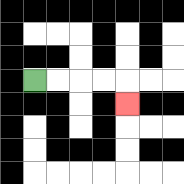{'start': '[1, 3]', 'end': '[5, 4]', 'path_directions': 'R,R,R,R,D', 'path_coordinates': '[[1, 3], [2, 3], [3, 3], [4, 3], [5, 3], [5, 4]]'}